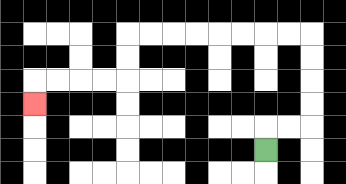{'start': '[11, 6]', 'end': '[1, 4]', 'path_directions': 'U,R,R,U,U,U,U,L,L,L,L,L,L,L,L,D,D,L,L,L,L,D', 'path_coordinates': '[[11, 6], [11, 5], [12, 5], [13, 5], [13, 4], [13, 3], [13, 2], [13, 1], [12, 1], [11, 1], [10, 1], [9, 1], [8, 1], [7, 1], [6, 1], [5, 1], [5, 2], [5, 3], [4, 3], [3, 3], [2, 3], [1, 3], [1, 4]]'}